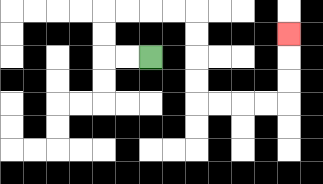{'start': '[6, 2]', 'end': '[12, 1]', 'path_directions': 'L,L,U,U,R,R,R,R,D,D,D,D,R,R,R,R,U,U,U', 'path_coordinates': '[[6, 2], [5, 2], [4, 2], [4, 1], [4, 0], [5, 0], [6, 0], [7, 0], [8, 0], [8, 1], [8, 2], [8, 3], [8, 4], [9, 4], [10, 4], [11, 4], [12, 4], [12, 3], [12, 2], [12, 1]]'}